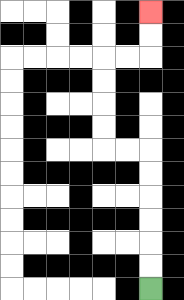{'start': '[6, 12]', 'end': '[6, 0]', 'path_directions': 'U,U,U,U,U,U,L,L,U,U,U,U,R,R,U,U', 'path_coordinates': '[[6, 12], [6, 11], [6, 10], [6, 9], [6, 8], [6, 7], [6, 6], [5, 6], [4, 6], [4, 5], [4, 4], [4, 3], [4, 2], [5, 2], [6, 2], [6, 1], [6, 0]]'}